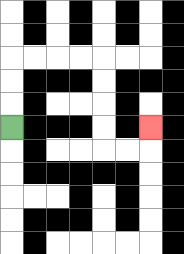{'start': '[0, 5]', 'end': '[6, 5]', 'path_directions': 'U,U,U,R,R,R,R,D,D,D,D,R,R,U', 'path_coordinates': '[[0, 5], [0, 4], [0, 3], [0, 2], [1, 2], [2, 2], [3, 2], [4, 2], [4, 3], [4, 4], [4, 5], [4, 6], [5, 6], [6, 6], [6, 5]]'}